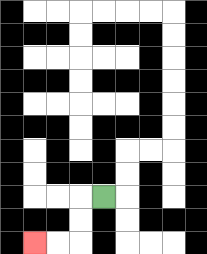{'start': '[4, 8]', 'end': '[1, 10]', 'path_directions': 'L,D,D,L,L', 'path_coordinates': '[[4, 8], [3, 8], [3, 9], [3, 10], [2, 10], [1, 10]]'}